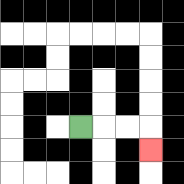{'start': '[3, 5]', 'end': '[6, 6]', 'path_directions': 'R,R,R,D', 'path_coordinates': '[[3, 5], [4, 5], [5, 5], [6, 5], [6, 6]]'}